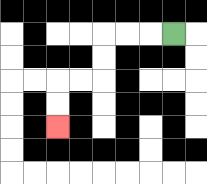{'start': '[7, 1]', 'end': '[2, 5]', 'path_directions': 'L,L,L,D,D,L,L,D,D', 'path_coordinates': '[[7, 1], [6, 1], [5, 1], [4, 1], [4, 2], [4, 3], [3, 3], [2, 3], [2, 4], [2, 5]]'}